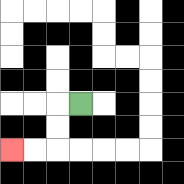{'start': '[3, 4]', 'end': '[0, 6]', 'path_directions': 'L,D,D,L,L', 'path_coordinates': '[[3, 4], [2, 4], [2, 5], [2, 6], [1, 6], [0, 6]]'}